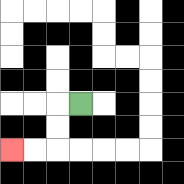{'start': '[3, 4]', 'end': '[0, 6]', 'path_directions': 'L,D,D,L,L', 'path_coordinates': '[[3, 4], [2, 4], [2, 5], [2, 6], [1, 6], [0, 6]]'}